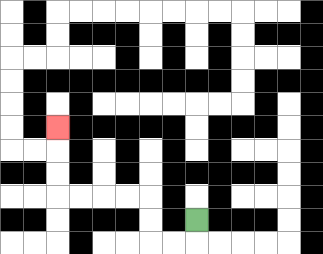{'start': '[8, 9]', 'end': '[2, 5]', 'path_directions': 'D,L,L,U,U,L,L,L,L,U,U,U', 'path_coordinates': '[[8, 9], [8, 10], [7, 10], [6, 10], [6, 9], [6, 8], [5, 8], [4, 8], [3, 8], [2, 8], [2, 7], [2, 6], [2, 5]]'}